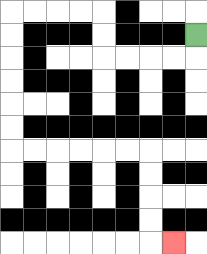{'start': '[8, 1]', 'end': '[7, 10]', 'path_directions': 'D,L,L,L,L,U,U,L,L,L,L,D,D,D,D,D,D,R,R,R,R,R,R,D,D,D,D,R', 'path_coordinates': '[[8, 1], [8, 2], [7, 2], [6, 2], [5, 2], [4, 2], [4, 1], [4, 0], [3, 0], [2, 0], [1, 0], [0, 0], [0, 1], [0, 2], [0, 3], [0, 4], [0, 5], [0, 6], [1, 6], [2, 6], [3, 6], [4, 6], [5, 6], [6, 6], [6, 7], [6, 8], [6, 9], [6, 10], [7, 10]]'}